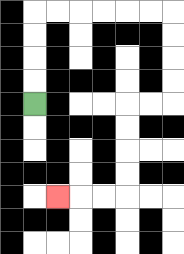{'start': '[1, 4]', 'end': '[2, 8]', 'path_directions': 'U,U,U,U,R,R,R,R,R,R,D,D,D,D,L,L,D,D,D,D,L,L,L', 'path_coordinates': '[[1, 4], [1, 3], [1, 2], [1, 1], [1, 0], [2, 0], [3, 0], [4, 0], [5, 0], [6, 0], [7, 0], [7, 1], [7, 2], [7, 3], [7, 4], [6, 4], [5, 4], [5, 5], [5, 6], [5, 7], [5, 8], [4, 8], [3, 8], [2, 8]]'}